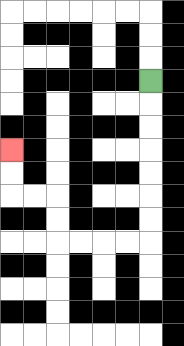{'start': '[6, 3]', 'end': '[0, 6]', 'path_directions': 'D,D,D,D,D,D,D,L,L,L,L,U,U,L,L,U,U', 'path_coordinates': '[[6, 3], [6, 4], [6, 5], [6, 6], [6, 7], [6, 8], [6, 9], [6, 10], [5, 10], [4, 10], [3, 10], [2, 10], [2, 9], [2, 8], [1, 8], [0, 8], [0, 7], [0, 6]]'}